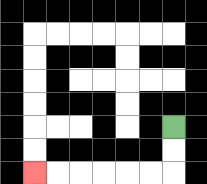{'start': '[7, 5]', 'end': '[1, 7]', 'path_directions': 'D,D,L,L,L,L,L,L', 'path_coordinates': '[[7, 5], [7, 6], [7, 7], [6, 7], [5, 7], [4, 7], [3, 7], [2, 7], [1, 7]]'}